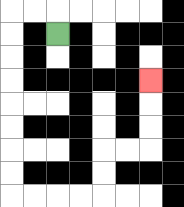{'start': '[2, 1]', 'end': '[6, 3]', 'path_directions': 'U,L,L,D,D,D,D,D,D,D,D,R,R,R,R,U,U,R,R,U,U,U', 'path_coordinates': '[[2, 1], [2, 0], [1, 0], [0, 0], [0, 1], [0, 2], [0, 3], [0, 4], [0, 5], [0, 6], [0, 7], [0, 8], [1, 8], [2, 8], [3, 8], [4, 8], [4, 7], [4, 6], [5, 6], [6, 6], [6, 5], [6, 4], [6, 3]]'}